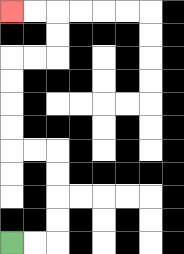{'start': '[0, 10]', 'end': '[0, 0]', 'path_directions': 'R,R,U,U,U,U,L,L,U,U,U,U,R,R,U,U,L,L', 'path_coordinates': '[[0, 10], [1, 10], [2, 10], [2, 9], [2, 8], [2, 7], [2, 6], [1, 6], [0, 6], [0, 5], [0, 4], [0, 3], [0, 2], [1, 2], [2, 2], [2, 1], [2, 0], [1, 0], [0, 0]]'}